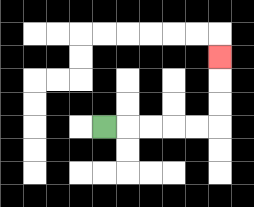{'start': '[4, 5]', 'end': '[9, 2]', 'path_directions': 'R,R,R,R,R,U,U,U', 'path_coordinates': '[[4, 5], [5, 5], [6, 5], [7, 5], [8, 5], [9, 5], [9, 4], [9, 3], [9, 2]]'}